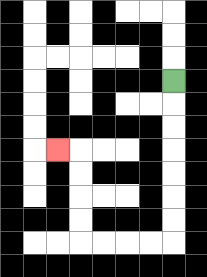{'start': '[7, 3]', 'end': '[2, 6]', 'path_directions': 'D,D,D,D,D,D,D,L,L,L,L,U,U,U,U,L', 'path_coordinates': '[[7, 3], [7, 4], [7, 5], [7, 6], [7, 7], [7, 8], [7, 9], [7, 10], [6, 10], [5, 10], [4, 10], [3, 10], [3, 9], [3, 8], [3, 7], [3, 6], [2, 6]]'}